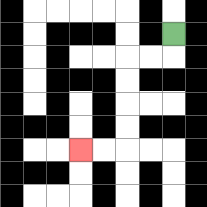{'start': '[7, 1]', 'end': '[3, 6]', 'path_directions': 'D,L,L,D,D,D,D,L,L', 'path_coordinates': '[[7, 1], [7, 2], [6, 2], [5, 2], [5, 3], [5, 4], [5, 5], [5, 6], [4, 6], [3, 6]]'}